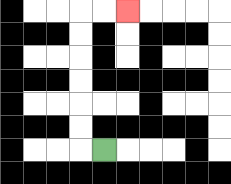{'start': '[4, 6]', 'end': '[5, 0]', 'path_directions': 'L,U,U,U,U,U,U,R,R', 'path_coordinates': '[[4, 6], [3, 6], [3, 5], [3, 4], [3, 3], [3, 2], [3, 1], [3, 0], [4, 0], [5, 0]]'}